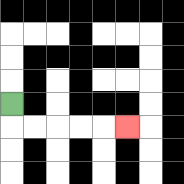{'start': '[0, 4]', 'end': '[5, 5]', 'path_directions': 'D,R,R,R,R,R', 'path_coordinates': '[[0, 4], [0, 5], [1, 5], [2, 5], [3, 5], [4, 5], [5, 5]]'}